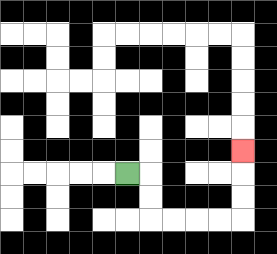{'start': '[5, 7]', 'end': '[10, 6]', 'path_directions': 'R,D,D,R,R,R,R,U,U,U', 'path_coordinates': '[[5, 7], [6, 7], [6, 8], [6, 9], [7, 9], [8, 9], [9, 9], [10, 9], [10, 8], [10, 7], [10, 6]]'}